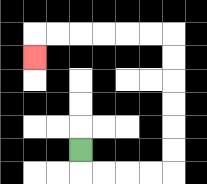{'start': '[3, 6]', 'end': '[1, 2]', 'path_directions': 'D,R,R,R,R,U,U,U,U,U,U,L,L,L,L,L,L,D', 'path_coordinates': '[[3, 6], [3, 7], [4, 7], [5, 7], [6, 7], [7, 7], [7, 6], [7, 5], [7, 4], [7, 3], [7, 2], [7, 1], [6, 1], [5, 1], [4, 1], [3, 1], [2, 1], [1, 1], [1, 2]]'}